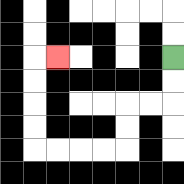{'start': '[7, 2]', 'end': '[2, 2]', 'path_directions': 'D,D,L,L,D,D,L,L,L,L,U,U,U,U,R', 'path_coordinates': '[[7, 2], [7, 3], [7, 4], [6, 4], [5, 4], [5, 5], [5, 6], [4, 6], [3, 6], [2, 6], [1, 6], [1, 5], [1, 4], [1, 3], [1, 2], [2, 2]]'}